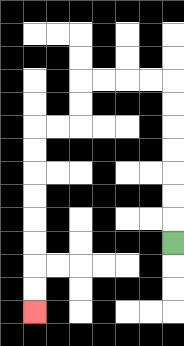{'start': '[7, 10]', 'end': '[1, 13]', 'path_directions': 'U,U,U,U,U,U,U,L,L,L,L,D,D,L,L,D,D,D,D,D,D,D,D', 'path_coordinates': '[[7, 10], [7, 9], [7, 8], [7, 7], [7, 6], [7, 5], [7, 4], [7, 3], [6, 3], [5, 3], [4, 3], [3, 3], [3, 4], [3, 5], [2, 5], [1, 5], [1, 6], [1, 7], [1, 8], [1, 9], [1, 10], [1, 11], [1, 12], [1, 13]]'}